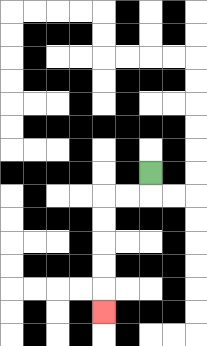{'start': '[6, 7]', 'end': '[4, 13]', 'path_directions': 'D,L,L,D,D,D,D,D', 'path_coordinates': '[[6, 7], [6, 8], [5, 8], [4, 8], [4, 9], [4, 10], [4, 11], [4, 12], [4, 13]]'}